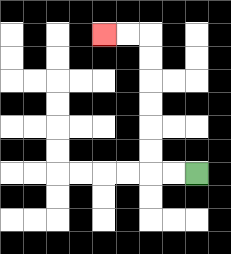{'start': '[8, 7]', 'end': '[4, 1]', 'path_directions': 'L,L,U,U,U,U,U,U,L,L', 'path_coordinates': '[[8, 7], [7, 7], [6, 7], [6, 6], [6, 5], [6, 4], [6, 3], [6, 2], [6, 1], [5, 1], [4, 1]]'}